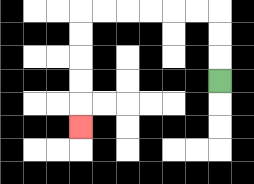{'start': '[9, 3]', 'end': '[3, 5]', 'path_directions': 'U,U,U,L,L,L,L,L,L,D,D,D,D,D', 'path_coordinates': '[[9, 3], [9, 2], [9, 1], [9, 0], [8, 0], [7, 0], [6, 0], [5, 0], [4, 0], [3, 0], [3, 1], [3, 2], [3, 3], [3, 4], [3, 5]]'}